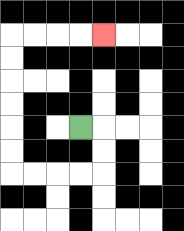{'start': '[3, 5]', 'end': '[4, 1]', 'path_directions': 'R,D,D,L,L,L,L,U,U,U,U,U,U,R,R,R,R', 'path_coordinates': '[[3, 5], [4, 5], [4, 6], [4, 7], [3, 7], [2, 7], [1, 7], [0, 7], [0, 6], [0, 5], [0, 4], [0, 3], [0, 2], [0, 1], [1, 1], [2, 1], [3, 1], [4, 1]]'}